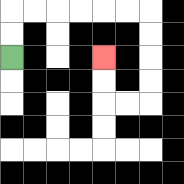{'start': '[0, 2]', 'end': '[4, 2]', 'path_directions': 'U,U,R,R,R,R,R,R,D,D,D,D,L,L,U,U', 'path_coordinates': '[[0, 2], [0, 1], [0, 0], [1, 0], [2, 0], [3, 0], [4, 0], [5, 0], [6, 0], [6, 1], [6, 2], [6, 3], [6, 4], [5, 4], [4, 4], [4, 3], [4, 2]]'}